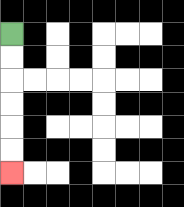{'start': '[0, 1]', 'end': '[0, 7]', 'path_directions': 'D,D,D,D,D,D', 'path_coordinates': '[[0, 1], [0, 2], [0, 3], [0, 4], [0, 5], [0, 6], [0, 7]]'}